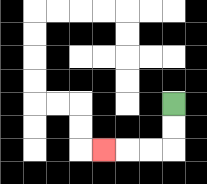{'start': '[7, 4]', 'end': '[4, 6]', 'path_directions': 'D,D,L,L,L', 'path_coordinates': '[[7, 4], [7, 5], [7, 6], [6, 6], [5, 6], [4, 6]]'}